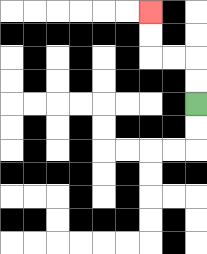{'start': '[8, 4]', 'end': '[6, 0]', 'path_directions': 'U,U,L,L,U,U', 'path_coordinates': '[[8, 4], [8, 3], [8, 2], [7, 2], [6, 2], [6, 1], [6, 0]]'}